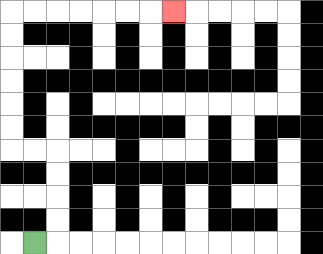{'start': '[1, 10]', 'end': '[7, 0]', 'path_directions': 'R,U,U,U,U,L,L,U,U,U,U,U,U,R,R,R,R,R,R,R', 'path_coordinates': '[[1, 10], [2, 10], [2, 9], [2, 8], [2, 7], [2, 6], [1, 6], [0, 6], [0, 5], [0, 4], [0, 3], [0, 2], [0, 1], [0, 0], [1, 0], [2, 0], [3, 0], [4, 0], [5, 0], [6, 0], [7, 0]]'}